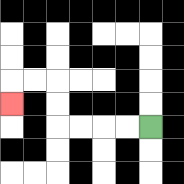{'start': '[6, 5]', 'end': '[0, 4]', 'path_directions': 'L,L,L,L,U,U,L,L,D', 'path_coordinates': '[[6, 5], [5, 5], [4, 5], [3, 5], [2, 5], [2, 4], [2, 3], [1, 3], [0, 3], [0, 4]]'}